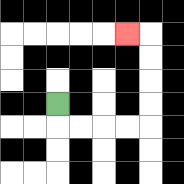{'start': '[2, 4]', 'end': '[5, 1]', 'path_directions': 'D,R,R,R,R,U,U,U,U,L', 'path_coordinates': '[[2, 4], [2, 5], [3, 5], [4, 5], [5, 5], [6, 5], [6, 4], [6, 3], [6, 2], [6, 1], [5, 1]]'}